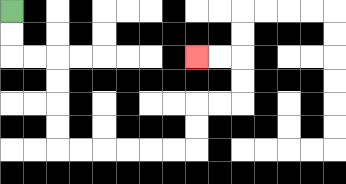{'start': '[0, 0]', 'end': '[8, 2]', 'path_directions': 'D,D,R,R,D,D,D,D,R,R,R,R,R,R,U,U,R,R,U,U,L,L', 'path_coordinates': '[[0, 0], [0, 1], [0, 2], [1, 2], [2, 2], [2, 3], [2, 4], [2, 5], [2, 6], [3, 6], [4, 6], [5, 6], [6, 6], [7, 6], [8, 6], [8, 5], [8, 4], [9, 4], [10, 4], [10, 3], [10, 2], [9, 2], [8, 2]]'}